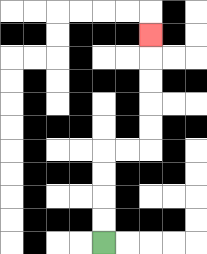{'start': '[4, 10]', 'end': '[6, 1]', 'path_directions': 'U,U,U,U,R,R,U,U,U,U,U', 'path_coordinates': '[[4, 10], [4, 9], [4, 8], [4, 7], [4, 6], [5, 6], [6, 6], [6, 5], [6, 4], [6, 3], [6, 2], [6, 1]]'}